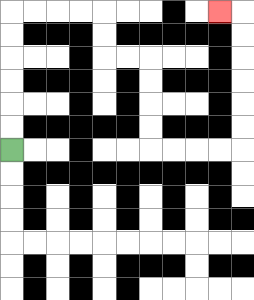{'start': '[0, 6]', 'end': '[9, 0]', 'path_directions': 'U,U,U,U,U,U,R,R,R,R,D,D,R,R,D,D,D,D,R,R,R,R,U,U,U,U,U,U,L', 'path_coordinates': '[[0, 6], [0, 5], [0, 4], [0, 3], [0, 2], [0, 1], [0, 0], [1, 0], [2, 0], [3, 0], [4, 0], [4, 1], [4, 2], [5, 2], [6, 2], [6, 3], [6, 4], [6, 5], [6, 6], [7, 6], [8, 6], [9, 6], [10, 6], [10, 5], [10, 4], [10, 3], [10, 2], [10, 1], [10, 0], [9, 0]]'}